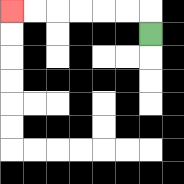{'start': '[6, 1]', 'end': '[0, 0]', 'path_directions': 'U,L,L,L,L,L,L', 'path_coordinates': '[[6, 1], [6, 0], [5, 0], [4, 0], [3, 0], [2, 0], [1, 0], [0, 0]]'}